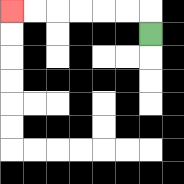{'start': '[6, 1]', 'end': '[0, 0]', 'path_directions': 'U,L,L,L,L,L,L', 'path_coordinates': '[[6, 1], [6, 0], [5, 0], [4, 0], [3, 0], [2, 0], [1, 0], [0, 0]]'}